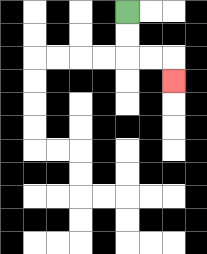{'start': '[5, 0]', 'end': '[7, 3]', 'path_directions': 'D,D,R,R,D', 'path_coordinates': '[[5, 0], [5, 1], [5, 2], [6, 2], [7, 2], [7, 3]]'}